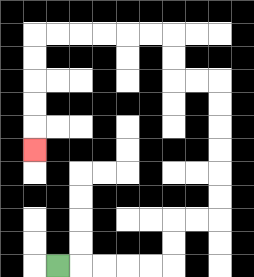{'start': '[2, 11]', 'end': '[1, 6]', 'path_directions': 'R,R,R,R,R,U,U,R,R,U,U,U,U,U,U,L,L,U,U,L,L,L,L,L,L,D,D,D,D,D', 'path_coordinates': '[[2, 11], [3, 11], [4, 11], [5, 11], [6, 11], [7, 11], [7, 10], [7, 9], [8, 9], [9, 9], [9, 8], [9, 7], [9, 6], [9, 5], [9, 4], [9, 3], [8, 3], [7, 3], [7, 2], [7, 1], [6, 1], [5, 1], [4, 1], [3, 1], [2, 1], [1, 1], [1, 2], [1, 3], [1, 4], [1, 5], [1, 6]]'}